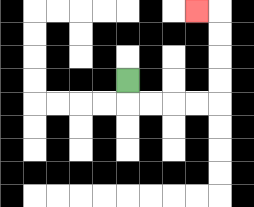{'start': '[5, 3]', 'end': '[8, 0]', 'path_directions': 'D,R,R,R,R,U,U,U,U,L', 'path_coordinates': '[[5, 3], [5, 4], [6, 4], [7, 4], [8, 4], [9, 4], [9, 3], [9, 2], [9, 1], [9, 0], [8, 0]]'}